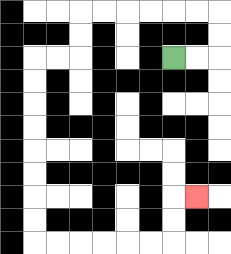{'start': '[7, 2]', 'end': '[8, 8]', 'path_directions': 'R,R,U,U,L,L,L,L,L,L,D,D,L,L,D,D,D,D,D,D,D,D,R,R,R,R,R,R,U,U,R', 'path_coordinates': '[[7, 2], [8, 2], [9, 2], [9, 1], [9, 0], [8, 0], [7, 0], [6, 0], [5, 0], [4, 0], [3, 0], [3, 1], [3, 2], [2, 2], [1, 2], [1, 3], [1, 4], [1, 5], [1, 6], [1, 7], [1, 8], [1, 9], [1, 10], [2, 10], [3, 10], [4, 10], [5, 10], [6, 10], [7, 10], [7, 9], [7, 8], [8, 8]]'}